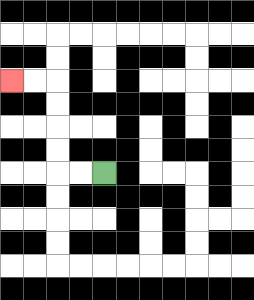{'start': '[4, 7]', 'end': '[0, 3]', 'path_directions': 'L,L,U,U,U,U,L,L', 'path_coordinates': '[[4, 7], [3, 7], [2, 7], [2, 6], [2, 5], [2, 4], [2, 3], [1, 3], [0, 3]]'}